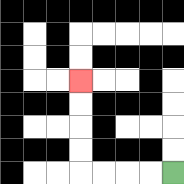{'start': '[7, 7]', 'end': '[3, 3]', 'path_directions': 'L,L,L,L,U,U,U,U', 'path_coordinates': '[[7, 7], [6, 7], [5, 7], [4, 7], [3, 7], [3, 6], [3, 5], [3, 4], [3, 3]]'}